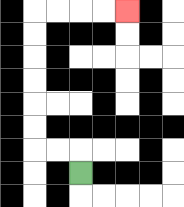{'start': '[3, 7]', 'end': '[5, 0]', 'path_directions': 'U,L,L,U,U,U,U,U,U,R,R,R,R', 'path_coordinates': '[[3, 7], [3, 6], [2, 6], [1, 6], [1, 5], [1, 4], [1, 3], [1, 2], [1, 1], [1, 0], [2, 0], [3, 0], [4, 0], [5, 0]]'}